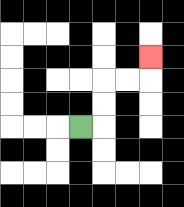{'start': '[3, 5]', 'end': '[6, 2]', 'path_directions': 'R,U,U,R,R,U', 'path_coordinates': '[[3, 5], [4, 5], [4, 4], [4, 3], [5, 3], [6, 3], [6, 2]]'}